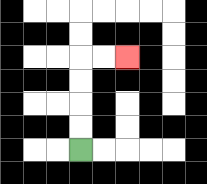{'start': '[3, 6]', 'end': '[5, 2]', 'path_directions': 'U,U,U,U,R,R', 'path_coordinates': '[[3, 6], [3, 5], [3, 4], [3, 3], [3, 2], [4, 2], [5, 2]]'}